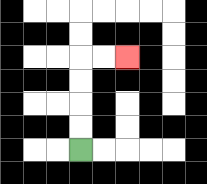{'start': '[3, 6]', 'end': '[5, 2]', 'path_directions': 'U,U,U,U,R,R', 'path_coordinates': '[[3, 6], [3, 5], [3, 4], [3, 3], [3, 2], [4, 2], [5, 2]]'}